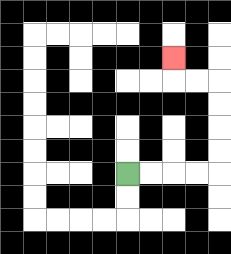{'start': '[5, 7]', 'end': '[7, 2]', 'path_directions': 'R,R,R,R,U,U,U,U,L,L,U', 'path_coordinates': '[[5, 7], [6, 7], [7, 7], [8, 7], [9, 7], [9, 6], [9, 5], [9, 4], [9, 3], [8, 3], [7, 3], [7, 2]]'}